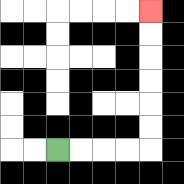{'start': '[2, 6]', 'end': '[6, 0]', 'path_directions': 'R,R,R,R,U,U,U,U,U,U', 'path_coordinates': '[[2, 6], [3, 6], [4, 6], [5, 6], [6, 6], [6, 5], [6, 4], [6, 3], [6, 2], [6, 1], [6, 0]]'}